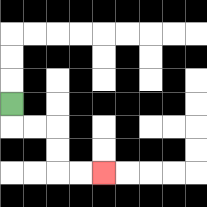{'start': '[0, 4]', 'end': '[4, 7]', 'path_directions': 'D,R,R,D,D,R,R', 'path_coordinates': '[[0, 4], [0, 5], [1, 5], [2, 5], [2, 6], [2, 7], [3, 7], [4, 7]]'}